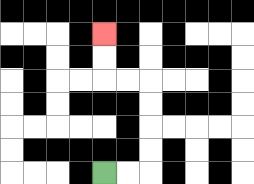{'start': '[4, 7]', 'end': '[4, 1]', 'path_directions': 'R,R,U,U,U,U,L,L,U,U', 'path_coordinates': '[[4, 7], [5, 7], [6, 7], [6, 6], [6, 5], [6, 4], [6, 3], [5, 3], [4, 3], [4, 2], [4, 1]]'}